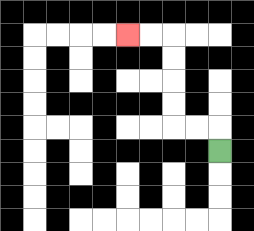{'start': '[9, 6]', 'end': '[5, 1]', 'path_directions': 'U,L,L,U,U,U,U,L,L', 'path_coordinates': '[[9, 6], [9, 5], [8, 5], [7, 5], [7, 4], [7, 3], [7, 2], [7, 1], [6, 1], [5, 1]]'}